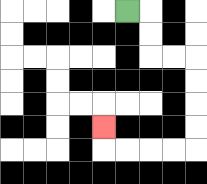{'start': '[5, 0]', 'end': '[4, 5]', 'path_directions': 'R,D,D,R,R,D,D,D,D,L,L,L,L,U', 'path_coordinates': '[[5, 0], [6, 0], [6, 1], [6, 2], [7, 2], [8, 2], [8, 3], [8, 4], [8, 5], [8, 6], [7, 6], [6, 6], [5, 6], [4, 6], [4, 5]]'}